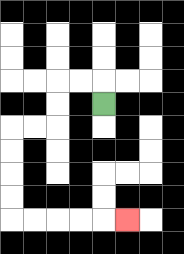{'start': '[4, 4]', 'end': '[5, 9]', 'path_directions': 'U,L,L,D,D,L,L,D,D,D,D,R,R,R,R,R', 'path_coordinates': '[[4, 4], [4, 3], [3, 3], [2, 3], [2, 4], [2, 5], [1, 5], [0, 5], [0, 6], [0, 7], [0, 8], [0, 9], [1, 9], [2, 9], [3, 9], [4, 9], [5, 9]]'}